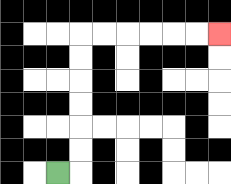{'start': '[2, 7]', 'end': '[9, 1]', 'path_directions': 'R,U,U,U,U,U,U,R,R,R,R,R,R', 'path_coordinates': '[[2, 7], [3, 7], [3, 6], [3, 5], [3, 4], [3, 3], [3, 2], [3, 1], [4, 1], [5, 1], [6, 1], [7, 1], [8, 1], [9, 1]]'}